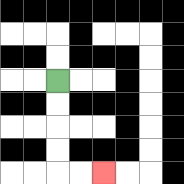{'start': '[2, 3]', 'end': '[4, 7]', 'path_directions': 'D,D,D,D,R,R', 'path_coordinates': '[[2, 3], [2, 4], [2, 5], [2, 6], [2, 7], [3, 7], [4, 7]]'}